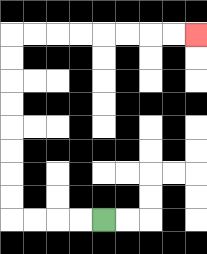{'start': '[4, 9]', 'end': '[8, 1]', 'path_directions': 'L,L,L,L,U,U,U,U,U,U,U,U,R,R,R,R,R,R,R,R', 'path_coordinates': '[[4, 9], [3, 9], [2, 9], [1, 9], [0, 9], [0, 8], [0, 7], [0, 6], [0, 5], [0, 4], [0, 3], [0, 2], [0, 1], [1, 1], [2, 1], [3, 1], [4, 1], [5, 1], [6, 1], [7, 1], [8, 1]]'}